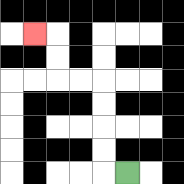{'start': '[5, 7]', 'end': '[1, 1]', 'path_directions': 'L,U,U,U,U,L,L,U,U,L', 'path_coordinates': '[[5, 7], [4, 7], [4, 6], [4, 5], [4, 4], [4, 3], [3, 3], [2, 3], [2, 2], [2, 1], [1, 1]]'}